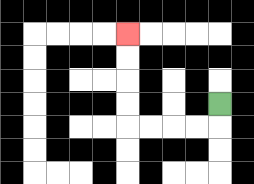{'start': '[9, 4]', 'end': '[5, 1]', 'path_directions': 'D,L,L,L,L,U,U,U,U', 'path_coordinates': '[[9, 4], [9, 5], [8, 5], [7, 5], [6, 5], [5, 5], [5, 4], [5, 3], [5, 2], [5, 1]]'}